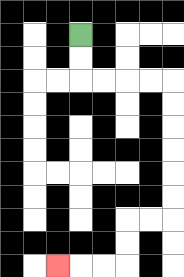{'start': '[3, 1]', 'end': '[2, 11]', 'path_directions': 'D,D,R,R,R,R,D,D,D,D,D,D,L,L,D,D,L,L,L', 'path_coordinates': '[[3, 1], [3, 2], [3, 3], [4, 3], [5, 3], [6, 3], [7, 3], [7, 4], [7, 5], [7, 6], [7, 7], [7, 8], [7, 9], [6, 9], [5, 9], [5, 10], [5, 11], [4, 11], [3, 11], [2, 11]]'}